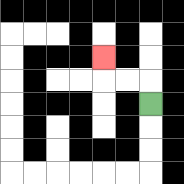{'start': '[6, 4]', 'end': '[4, 2]', 'path_directions': 'U,L,L,U', 'path_coordinates': '[[6, 4], [6, 3], [5, 3], [4, 3], [4, 2]]'}